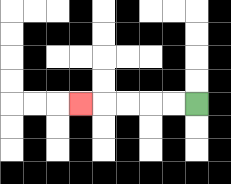{'start': '[8, 4]', 'end': '[3, 4]', 'path_directions': 'L,L,L,L,L', 'path_coordinates': '[[8, 4], [7, 4], [6, 4], [5, 4], [4, 4], [3, 4]]'}